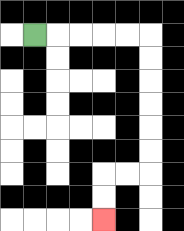{'start': '[1, 1]', 'end': '[4, 9]', 'path_directions': 'R,R,R,R,R,D,D,D,D,D,D,L,L,D,D', 'path_coordinates': '[[1, 1], [2, 1], [3, 1], [4, 1], [5, 1], [6, 1], [6, 2], [6, 3], [6, 4], [6, 5], [6, 6], [6, 7], [5, 7], [4, 7], [4, 8], [4, 9]]'}